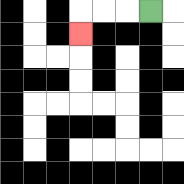{'start': '[6, 0]', 'end': '[3, 1]', 'path_directions': 'L,L,L,D', 'path_coordinates': '[[6, 0], [5, 0], [4, 0], [3, 0], [3, 1]]'}